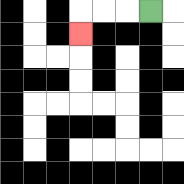{'start': '[6, 0]', 'end': '[3, 1]', 'path_directions': 'L,L,L,D', 'path_coordinates': '[[6, 0], [5, 0], [4, 0], [3, 0], [3, 1]]'}